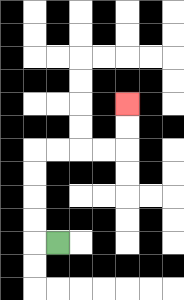{'start': '[2, 10]', 'end': '[5, 4]', 'path_directions': 'L,U,U,U,U,R,R,R,R,U,U', 'path_coordinates': '[[2, 10], [1, 10], [1, 9], [1, 8], [1, 7], [1, 6], [2, 6], [3, 6], [4, 6], [5, 6], [5, 5], [5, 4]]'}